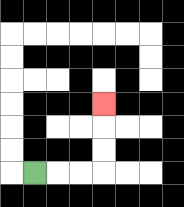{'start': '[1, 7]', 'end': '[4, 4]', 'path_directions': 'R,R,R,U,U,U', 'path_coordinates': '[[1, 7], [2, 7], [3, 7], [4, 7], [4, 6], [4, 5], [4, 4]]'}